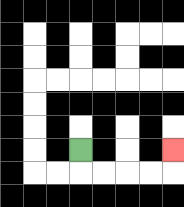{'start': '[3, 6]', 'end': '[7, 6]', 'path_directions': 'D,R,R,R,R,U', 'path_coordinates': '[[3, 6], [3, 7], [4, 7], [5, 7], [6, 7], [7, 7], [7, 6]]'}